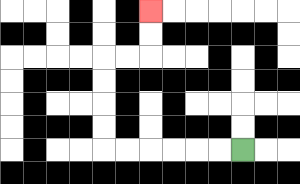{'start': '[10, 6]', 'end': '[6, 0]', 'path_directions': 'L,L,L,L,L,L,U,U,U,U,R,R,U,U', 'path_coordinates': '[[10, 6], [9, 6], [8, 6], [7, 6], [6, 6], [5, 6], [4, 6], [4, 5], [4, 4], [4, 3], [4, 2], [5, 2], [6, 2], [6, 1], [6, 0]]'}